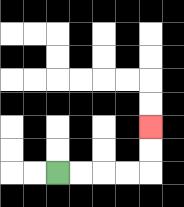{'start': '[2, 7]', 'end': '[6, 5]', 'path_directions': 'R,R,R,R,U,U', 'path_coordinates': '[[2, 7], [3, 7], [4, 7], [5, 7], [6, 7], [6, 6], [6, 5]]'}